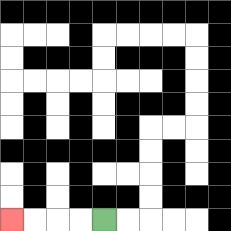{'start': '[4, 9]', 'end': '[0, 9]', 'path_directions': 'L,L,L,L', 'path_coordinates': '[[4, 9], [3, 9], [2, 9], [1, 9], [0, 9]]'}